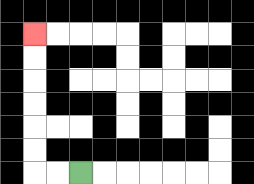{'start': '[3, 7]', 'end': '[1, 1]', 'path_directions': 'L,L,U,U,U,U,U,U', 'path_coordinates': '[[3, 7], [2, 7], [1, 7], [1, 6], [1, 5], [1, 4], [1, 3], [1, 2], [1, 1]]'}